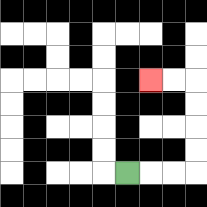{'start': '[5, 7]', 'end': '[6, 3]', 'path_directions': 'R,R,R,U,U,U,U,L,L', 'path_coordinates': '[[5, 7], [6, 7], [7, 7], [8, 7], [8, 6], [8, 5], [8, 4], [8, 3], [7, 3], [6, 3]]'}